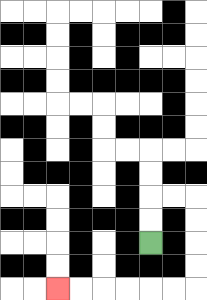{'start': '[6, 10]', 'end': '[2, 12]', 'path_directions': 'U,U,R,R,D,D,D,D,L,L,L,L,L,L', 'path_coordinates': '[[6, 10], [6, 9], [6, 8], [7, 8], [8, 8], [8, 9], [8, 10], [8, 11], [8, 12], [7, 12], [6, 12], [5, 12], [4, 12], [3, 12], [2, 12]]'}